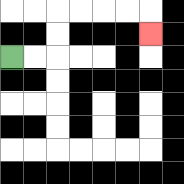{'start': '[0, 2]', 'end': '[6, 1]', 'path_directions': 'R,R,U,U,R,R,R,R,D', 'path_coordinates': '[[0, 2], [1, 2], [2, 2], [2, 1], [2, 0], [3, 0], [4, 0], [5, 0], [6, 0], [6, 1]]'}